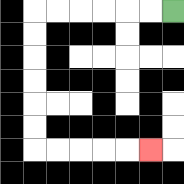{'start': '[7, 0]', 'end': '[6, 6]', 'path_directions': 'L,L,L,L,L,L,D,D,D,D,D,D,R,R,R,R,R', 'path_coordinates': '[[7, 0], [6, 0], [5, 0], [4, 0], [3, 0], [2, 0], [1, 0], [1, 1], [1, 2], [1, 3], [1, 4], [1, 5], [1, 6], [2, 6], [3, 6], [4, 6], [5, 6], [6, 6]]'}